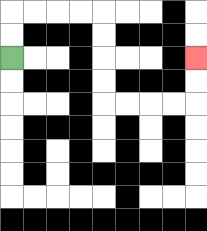{'start': '[0, 2]', 'end': '[8, 2]', 'path_directions': 'U,U,R,R,R,R,D,D,D,D,R,R,R,R,U,U', 'path_coordinates': '[[0, 2], [0, 1], [0, 0], [1, 0], [2, 0], [3, 0], [4, 0], [4, 1], [4, 2], [4, 3], [4, 4], [5, 4], [6, 4], [7, 4], [8, 4], [8, 3], [8, 2]]'}